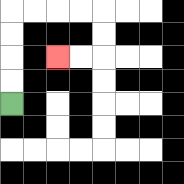{'start': '[0, 4]', 'end': '[2, 2]', 'path_directions': 'U,U,U,U,R,R,R,R,D,D,L,L', 'path_coordinates': '[[0, 4], [0, 3], [0, 2], [0, 1], [0, 0], [1, 0], [2, 0], [3, 0], [4, 0], [4, 1], [4, 2], [3, 2], [2, 2]]'}